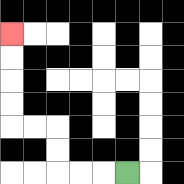{'start': '[5, 7]', 'end': '[0, 1]', 'path_directions': 'L,L,L,U,U,L,L,U,U,U,U', 'path_coordinates': '[[5, 7], [4, 7], [3, 7], [2, 7], [2, 6], [2, 5], [1, 5], [0, 5], [0, 4], [0, 3], [0, 2], [0, 1]]'}